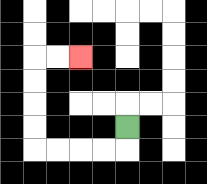{'start': '[5, 5]', 'end': '[3, 2]', 'path_directions': 'D,L,L,L,L,U,U,U,U,R,R', 'path_coordinates': '[[5, 5], [5, 6], [4, 6], [3, 6], [2, 6], [1, 6], [1, 5], [1, 4], [1, 3], [1, 2], [2, 2], [3, 2]]'}